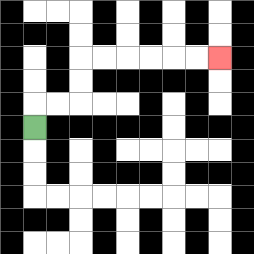{'start': '[1, 5]', 'end': '[9, 2]', 'path_directions': 'U,R,R,U,U,R,R,R,R,R,R', 'path_coordinates': '[[1, 5], [1, 4], [2, 4], [3, 4], [3, 3], [3, 2], [4, 2], [5, 2], [6, 2], [7, 2], [8, 2], [9, 2]]'}